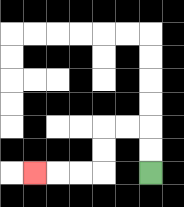{'start': '[6, 7]', 'end': '[1, 7]', 'path_directions': 'U,U,L,L,D,D,L,L,L', 'path_coordinates': '[[6, 7], [6, 6], [6, 5], [5, 5], [4, 5], [4, 6], [4, 7], [3, 7], [2, 7], [1, 7]]'}